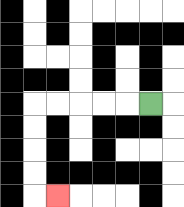{'start': '[6, 4]', 'end': '[2, 8]', 'path_directions': 'L,L,L,L,L,D,D,D,D,R', 'path_coordinates': '[[6, 4], [5, 4], [4, 4], [3, 4], [2, 4], [1, 4], [1, 5], [1, 6], [1, 7], [1, 8], [2, 8]]'}